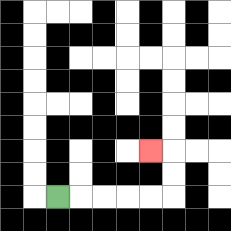{'start': '[2, 8]', 'end': '[6, 6]', 'path_directions': 'R,R,R,R,R,U,U,L', 'path_coordinates': '[[2, 8], [3, 8], [4, 8], [5, 8], [6, 8], [7, 8], [7, 7], [7, 6], [6, 6]]'}